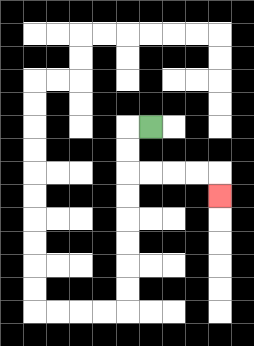{'start': '[6, 5]', 'end': '[9, 8]', 'path_directions': 'L,D,D,R,R,R,R,D', 'path_coordinates': '[[6, 5], [5, 5], [5, 6], [5, 7], [6, 7], [7, 7], [8, 7], [9, 7], [9, 8]]'}